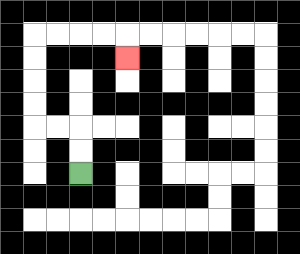{'start': '[3, 7]', 'end': '[5, 2]', 'path_directions': 'U,U,L,L,U,U,U,U,R,R,R,R,D', 'path_coordinates': '[[3, 7], [3, 6], [3, 5], [2, 5], [1, 5], [1, 4], [1, 3], [1, 2], [1, 1], [2, 1], [3, 1], [4, 1], [5, 1], [5, 2]]'}